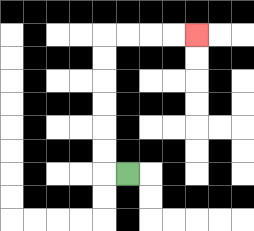{'start': '[5, 7]', 'end': '[8, 1]', 'path_directions': 'L,U,U,U,U,U,U,R,R,R,R', 'path_coordinates': '[[5, 7], [4, 7], [4, 6], [4, 5], [4, 4], [4, 3], [4, 2], [4, 1], [5, 1], [6, 1], [7, 1], [8, 1]]'}